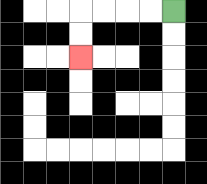{'start': '[7, 0]', 'end': '[3, 2]', 'path_directions': 'L,L,L,L,D,D', 'path_coordinates': '[[7, 0], [6, 0], [5, 0], [4, 0], [3, 0], [3, 1], [3, 2]]'}